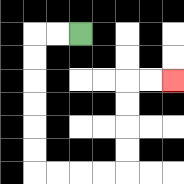{'start': '[3, 1]', 'end': '[7, 3]', 'path_directions': 'L,L,D,D,D,D,D,D,R,R,R,R,U,U,U,U,R,R', 'path_coordinates': '[[3, 1], [2, 1], [1, 1], [1, 2], [1, 3], [1, 4], [1, 5], [1, 6], [1, 7], [2, 7], [3, 7], [4, 7], [5, 7], [5, 6], [5, 5], [5, 4], [5, 3], [6, 3], [7, 3]]'}